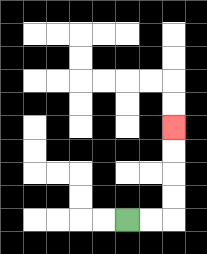{'start': '[5, 9]', 'end': '[7, 5]', 'path_directions': 'R,R,U,U,U,U', 'path_coordinates': '[[5, 9], [6, 9], [7, 9], [7, 8], [7, 7], [7, 6], [7, 5]]'}